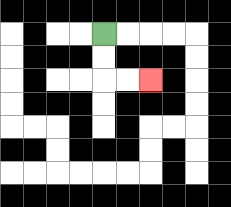{'start': '[4, 1]', 'end': '[6, 3]', 'path_directions': 'D,D,R,R', 'path_coordinates': '[[4, 1], [4, 2], [4, 3], [5, 3], [6, 3]]'}